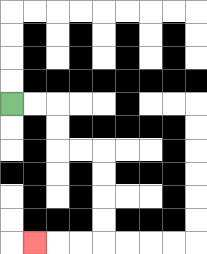{'start': '[0, 4]', 'end': '[1, 10]', 'path_directions': 'R,R,D,D,R,R,D,D,D,D,L,L,L', 'path_coordinates': '[[0, 4], [1, 4], [2, 4], [2, 5], [2, 6], [3, 6], [4, 6], [4, 7], [4, 8], [4, 9], [4, 10], [3, 10], [2, 10], [1, 10]]'}